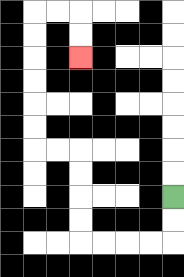{'start': '[7, 8]', 'end': '[3, 2]', 'path_directions': 'D,D,L,L,L,L,U,U,U,U,L,L,U,U,U,U,U,U,R,R,D,D', 'path_coordinates': '[[7, 8], [7, 9], [7, 10], [6, 10], [5, 10], [4, 10], [3, 10], [3, 9], [3, 8], [3, 7], [3, 6], [2, 6], [1, 6], [1, 5], [1, 4], [1, 3], [1, 2], [1, 1], [1, 0], [2, 0], [3, 0], [3, 1], [3, 2]]'}